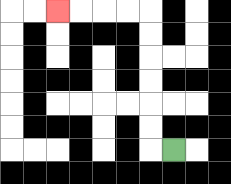{'start': '[7, 6]', 'end': '[2, 0]', 'path_directions': 'L,U,U,U,U,U,U,L,L,L,L', 'path_coordinates': '[[7, 6], [6, 6], [6, 5], [6, 4], [6, 3], [6, 2], [6, 1], [6, 0], [5, 0], [4, 0], [3, 0], [2, 0]]'}